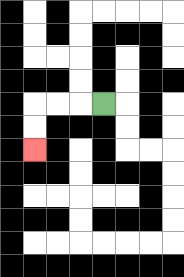{'start': '[4, 4]', 'end': '[1, 6]', 'path_directions': 'L,L,L,D,D', 'path_coordinates': '[[4, 4], [3, 4], [2, 4], [1, 4], [1, 5], [1, 6]]'}